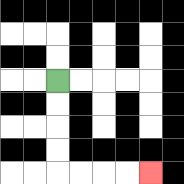{'start': '[2, 3]', 'end': '[6, 7]', 'path_directions': 'D,D,D,D,R,R,R,R', 'path_coordinates': '[[2, 3], [2, 4], [2, 5], [2, 6], [2, 7], [3, 7], [4, 7], [5, 7], [6, 7]]'}